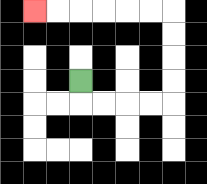{'start': '[3, 3]', 'end': '[1, 0]', 'path_directions': 'D,R,R,R,R,U,U,U,U,L,L,L,L,L,L', 'path_coordinates': '[[3, 3], [3, 4], [4, 4], [5, 4], [6, 4], [7, 4], [7, 3], [7, 2], [7, 1], [7, 0], [6, 0], [5, 0], [4, 0], [3, 0], [2, 0], [1, 0]]'}